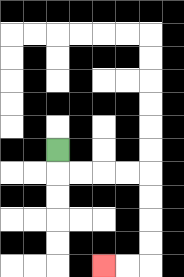{'start': '[2, 6]', 'end': '[4, 11]', 'path_directions': 'D,R,R,R,R,D,D,D,D,L,L', 'path_coordinates': '[[2, 6], [2, 7], [3, 7], [4, 7], [5, 7], [6, 7], [6, 8], [6, 9], [6, 10], [6, 11], [5, 11], [4, 11]]'}